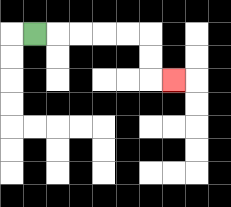{'start': '[1, 1]', 'end': '[7, 3]', 'path_directions': 'R,R,R,R,R,D,D,R', 'path_coordinates': '[[1, 1], [2, 1], [3, 1], [4, 1], [5, 1], [6, 1], [6, 2], [6, 3], [7, 3]]'}